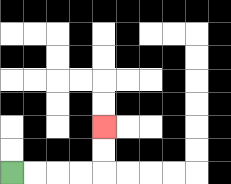{'start': '[0, 7]', 'end': '[4, 5]', 'path_directions': 'R,R,R,R,U,U', 'path_coordinates': '[[0, 7], [1, 7], [2, 7], [3, 7], [4, 7], [4, 6], [4, 5]]'}